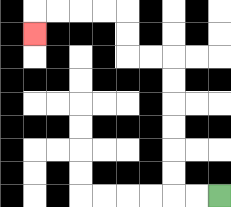{'start': '[9, 8]', 'end': '[1, 1]', 'path_directions': 'L,L,U,U,U,U,U,U,L,L,U,U,L,L,L,L,D', 'path_coordinates': '[[9, 8], [8, 8], [7, 8], [7, 7], [7, 6], [7, 5], [7, 4], [7, 3], [7, 2], [6, 2], [5, 2], [5, 1], [5, 0], [4, 0], [3, 0], [2, 0], [1, 0], [1, 1]]'}